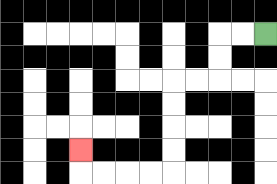{'start': '[11, 1]', 'end': '[3, 6]', 'path_directions': 'L,L,D,D,L,L,D,D,D,D,L,L,L,L,U', 'path_coordinates': '[[11, 1], [10, 1], [9, 1], [9, 2], [9, 3], [8, 3], [7, 3], [7, 4], [7, 5], [7, 6], [7, 7], [6, 7], [5, 7], [4, 7], [3, 7], [3, 6]]'}